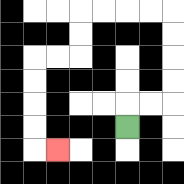{'start': '[5, 5]', 'end': '[2, 6]', 'path_directions': 'U,R,R,U,U,U,U,L,L,L,L,D,D,L,L,D,D,D,D,R', 'path_coordinates': '[[5, 5], [5, 4], [6, 4], [7, 4], [7, 3], [7, 2], [7, 1], [7, 0], [6, 0], [5, 0], [4, 0], [3, 0], [3, 1], [3, 2], [2, 2], [1, 2], [1, 3], [1, 4], [1, 5], [1, 6], [2, 6]]'}